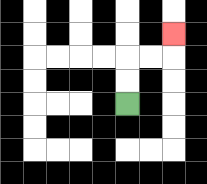{'start': '[5, 4]', 'end': '[7, 1]', 'path_directions': 'U,U,R,R,U', 'path_coordinates': '[[5, 4], [5, 3], [5, 2], [6, 2], [7, 2], [7, 1]]'}